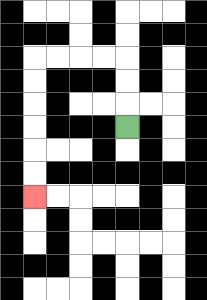{'start': '[5, 5]', 'end': '[1, 8]', 'path_directions': 'U,U,U,L,L,L,L,D,D,D,D,D,D', 'path_coordinates': '[[5, 5], [5, 4], [5, 3], [5, 2], [4, 2], [3, 2], [2, 2], [1, 2], [1, 3], [1, 4], [1, 5], [1, 6], [1, 7], [1, 8]]'}